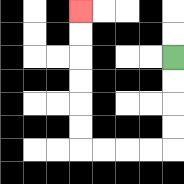{'start': '[7, 2]', 'end': '[3, 0]', 'path_directions': 'D,D,D,D,L,L,L,L,U,U,U,U,U,U', 'path_coordinates': '[[7, 2], [7, 3], [7, 4], [7, 5], [7, 6], [6, 6], [5, 6], [4, 6], [3, 6], [3, 5], [3, 4], [3, 3], [3, 2], [3, 1], [3, 0]]'}